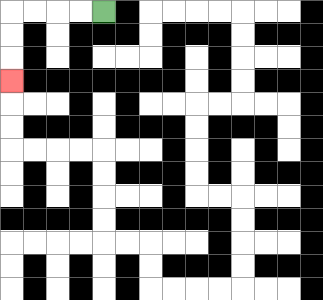{'start': '[4, 0]', 'end': '[0, 3]', 'path_directions': 'L,L,L,L,D,D,D', 'path_coordinates': '[[4, 0], [3, 0], [2, 0], [1, 0], [0, 0], [0, 1], [0, 2], [0, 3]]'}